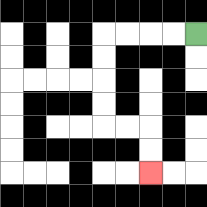{'start': '[8, 1]', 'end': '[6, 7]', 'path_directions': 'L,L,L,L,D,D,D,D,R,R,D,D', 'path_coordinates': '[[8, 1], [7, 1], [6, 1], [5, 1], [4, 1], [4, 2], [4, 3], [4, 4], [4, 5], [5, 5], [6, 5], [6, 6], [6, 7]]'}